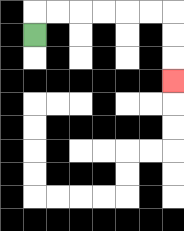{'start': '[1, 1]', 'end': '[7, 3]', 'path_directions': 'U,R,R,R,R,R,R,D,D,D', 'path_coordinates': '[[1, 1], [1, 0], [2, 0], [3, 0], [4, 0], [5, 0], [6, 0], [7, 0], [7, 1], [7, 2], [7, 3]]'}